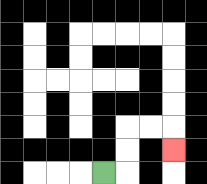{'start': '[4, 7]', 'end': '[7, 6]', 'path_directions': 'R,U,U,R,R,D', 'path_coordinates': '[[4, 7], [5, 7], [5, 6], [5, 5], [6, 5], [7, 5], [7, 6]]'}